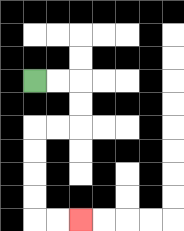{'start': '[1, 3]', 'end': '[3, 9]', 'path_directions': 'R,R,D,D,L,L,D,D,D,D,R,R', 'path_coordinates': '[[1, 3], [2, 3], [3, 3], [3, 4], [3, 5], [2, 5], [1, 5], [1, 6], [1, 7], [1, 8], [1, 9], [2, 9], [3, 9]]'}